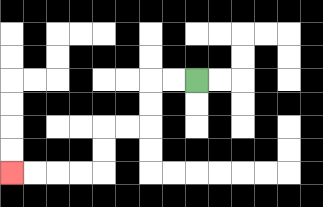{'start': '[8, 3]', 'end': '[0, 7]', 'path_directions': 'L,L,D,D,L,L,D,D,L,L,L,L', 'path_coordinates': '[[8, 3], [7, 3], [6, 3], [6, 4], [6, 5], [5, 5], [4, 5], [4, 6], [4, 7], [3, 7], [2, 7], [1, 7], [0, 7]]'}